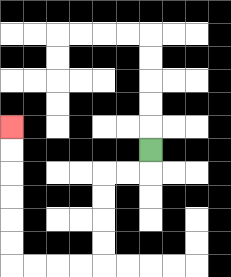{'start': '[6, 6]', 'end': '[0, 5]', 'path_directions': 'D,L,L,D,D,D,D,L,L,L,L,U,U,U,U,U,U', 'path_coordinates': '[[6, 6], [6, 7], [5, 7], [4, 7], [4, 8], [4, 9], [4, 10], [4, 11], [3, 11], [2, 11], [1, 11], [0, 11], [0, 10], [0, 9], [0, 8], [0, 7], [0, 6], [0, 5]]'}